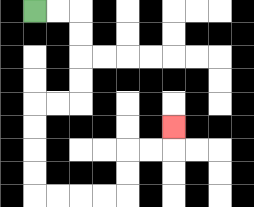{'start': '[1, 0]', 'end': '[7, 5]', 'path_directions': 'R,R,D,D,D,D,L,L,D,D,D,D,R,R,R,R,U,U,R,R,U', 'path_coordinates': '[[1, 0], [2, 0], [3, 0], [3, 1], [3, 2], [3, 3], [3, 4], [2, 4], [1, 4], [1, 5], [1, 6], [1, 7], [1, 8], [2, 8], [3, 8], [4, 8], [5, 8], [5, 7], [5, 6], [6, 6], [7, 6], [7, 5]]'}